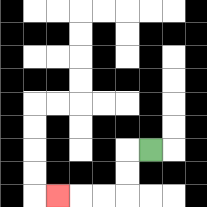{'start': '[6, 6]', 'end': '[2, 8]', 'path_directions': 'L,D,D,L,L,L', 'path_coordinates': '[[6, 6], [5, 6], [5, 7], [5, 8], [4, 8], [3, 8], [2, 8]]'}